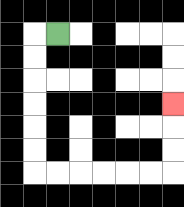{'start': '[2, 1]', 'end': '[7, 4]', 'path_directions': 'L,D,D,D,D,D,D,R,R,R,R,R,R,U,U,U', 'path_coordinates': '[[2, 1], [1, 1], [1, 2], [1, 3], [1, 4], [1, 5], [1, 6], [1, 7], [2, 7], [3, 7], [4, 7], [5, 7], [6, 7], [7, 7], [7, 6], [7, 5], [7, 4]]'}